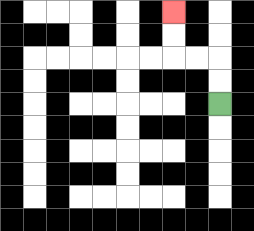{'start': '[9, 4]', 'end': '[7, 0]', 'path_directions': 'U,U,L,L,U,U', 'path_coordinates': '[[9, 4], [9, 3], [9, 2], [8, 2], [7, 2], [7, 1], [7, 0]]'}